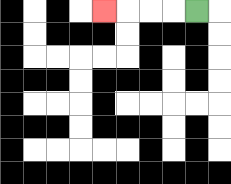{'start': '[8, 0]', 'end': '[4, 0]', 'path_directions': 'L,L,L,L', 'path_coordinates': '[[8, 0], [7, 0], [6, 0], [5, 0], [4, 0]]'}